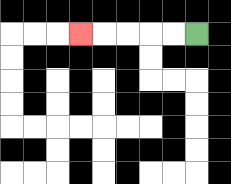{'start': '[8, 1]', 'end': '[3, 1]', 'path_directions': 'L,L,L,L,L', 'path_coordinates': '[[8, 1], [7, 1], [6, 1], [5, 1], [4, 1], [3, 1]]'}